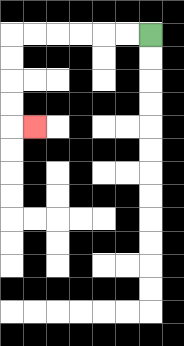{'start': '[6, 1]', 'end': '[1, 5]', 'path_directions': 'L,L,L,L,L,L,D,D,D,D,R', 'path_coordinates': '[[6, 1], [5, 1], [4, 1], [3, 1], [2, 1], [1, 1], [0, 1], [0, 2], [0, 3], [0, 4], [0, 5], [1, 5]]'}